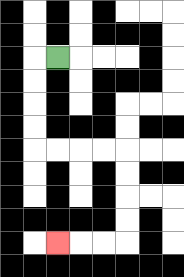{'start': '[2, 2]', 'end': '[2, 10]', 'path_directions': 'L,D,D,D,D,R,R,R,R,D,D,D,D,L,L,L', 'path_coordinates': '[[2, 2], [1, 2], [1, 3], [1, 4], [1, 5], [1, 6], [2, 6], [3, 6], [4, 6], [5, 6], [5, 7], [5, 8], [5, 9], [5, 10], [4, 10], [3, 10], [2, 10]]'}